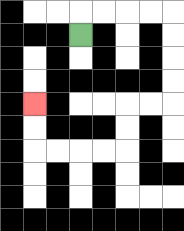{'start': '[3, 1]', 'end': '[1, 4]', 'path_directions': 'U,R,R,R,R,D,D,D,D,L,L,D,D,L,L,L,L,U,U', 'path_coordinates': '[[3, 1], [3, 0], [4, 0], [5, 0], [6, 0], [7, 0], [7, 1], [7, 2], [7, 3], [7, 4], [6, 4], [5, 4], [5, 5], [5, 6], [4, 6], [3, 6], [2, 6], [1, 6], [1, 5], [1, 4]]'}